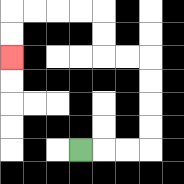{'start': '[3, 6]', 'end': '[0, 2]', 'path_directions': 'R,R,R,U,U,U,U,L,L,U,U,L,L,L,L,D,D', 'path_coordinates': '[[3, 6], [4, 6], [5, 6], [6, 6], [6, 5], [6, 4], [6, 3], [6, 2], [5, 2], [4, 2], [4, 1], [4, 0], [3, 0], [2, 0], [1, 0], [0, 0], [0, 1], [0, 2]]'}